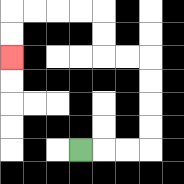{'start': '[3, 6]', 'end': '[0, 2]', 'path_directions': 'R,R,R,U,U,U,U,L,L,U,U,L,L,L,L,D,D', 'path_coordinates': '[[3, 6], [4, 6], [5, 6], [6, 6], [6, 5], [6, 4], [6, 3], [6, 2], [5, 2], [4, 2], [4, 1], [4, 0], [3, 0], [2, 0], [1, 0], [0, 0], [0, 1], [0, 2]]'}